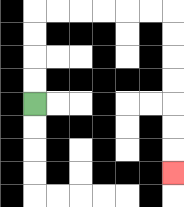{'start': '[1, 4]', 'end': '[7, 7]', 'path_directions': 'U,U,U,U,R,R,R,R,R,R,D,D,D,D,D,D,D', 'path_coordinates': '[[1, 4], [1, 3], [1, 2], [1, 1], [1, 0], [2, 0], [3, 0], [4, 0], [5, 0], [6, 0], [7, 0], [7, 1], [7, 2], [7, 3], [7, 4], [7, 5], [7, 6], [7, 7]]'}